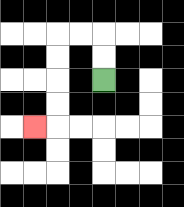{'start': '[4, 3]', 'end': '[1, 5]', 'path_directions': 'U,U,L,L,D,D,D,D,L', 'path_coordinates': '[[4, 3], [4, 2], [4, 1], [3, 1], [2, 1], [2, 2], [2, 3], [2, 4], [2, 5], [1, 5]]'}